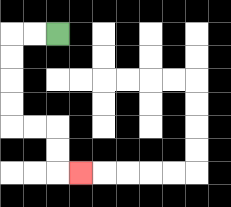{'start': '[2, 1]', 'end': '[3, 7]', 'path_directions': 'L,L,D,D,D,D,R,R,D,D,R', 'path_coordinates': '[[2, 1], [1, 1], [0, 1], [0, 2], [0, 3], [0, 4], [0, 5], [1, 5], [2, 5], [2, 6], [2, 7], [3, 7]]'}